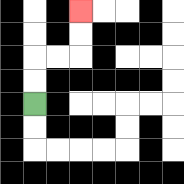{'start': '[1, 4]', 'end': '[3, 0]', 'path_directions': 'U,U,R,R,U,U', 'path_coordinates': '[[1, 4], [1, 3], [1, 2], [2, 2], [3, 2], [3, 1], [3, 0]]'}